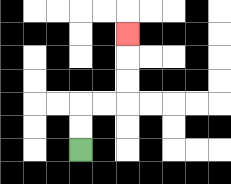{'start': '[3, 6]', 'end': '[5, 1]', 'path_directions': 'U,U,R,R,U,U,U', 'path_coordinates': '[[3, 6], [3, 5], [3, 4], [4, 4], [5, 4], [5, 3], [5, 2], [5, 1]]'}